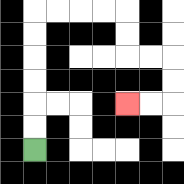{'start': '[1, 6]', 'end': '[5, 4]', 'path_directions': 'U,U,U,U,U,U,R,R,R,R,D,D,R,R,D,D,L,L', 'path_coordinates': '[[1, 6], [1, 5], [1, 4], [1, 3], [1, 2], [1, 1], [1, 0], [2, 0], [3, 0], [4, 0], [5, 0], [5, 1], [5, 2], [6, 2], [7, 2], [7, 3], [7, 4], [6, 4], [5, 4]]'}